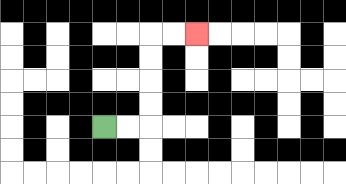{'start': '[4, 5]', 'end': '[8, 1]', 'path_directions': 'R,R,U,U,U,U,R,R', 'path_coordinates': '[[4, 5], [5, 5], [6, 5], [6, 4], [6, 3], [6, 2], [6, 1], [7, 1], [8, 1]]'}